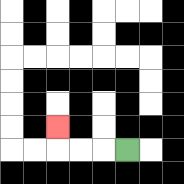{'start': '[5, 6]', 'end': '[2, 5]', 'path_directions': 'L,L,L,U', 'path_coordinates': '[[5, 6], [4, 6], [3, 6], [2, 6], [2, 5]]'}